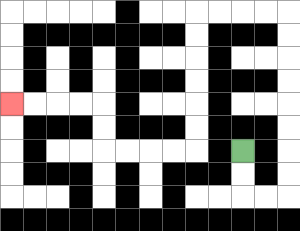{'start': '[10, 6]', 'end': '[0, 4]', 'path_directions': 'D,D,R,R,U,U,U,U,U,U,U,U,L,L,L,L,D,D,D,D,D,D,L,L,L,L,U,U,L,L,L,L', 'path_coordinates': '[[10, 6], [10, 7], [10, 8], [11, 8], [12, 8], [12, 7], [12, 6], [12, 5], [12, 4], [12, 3], [12, 2], [12, 1], [12, 0], [11, 0], [10, 0], [9, 0], [8, 0], [8, 1], [8, 2], [8, 3], [8, 4], [8, 5], [8, 6], [7, 6], [6, 6], [5, 6], [4, 6], [4, 5], [4, 4], [3, 4], [2, 4], [1, 4], [0, 4]]'}